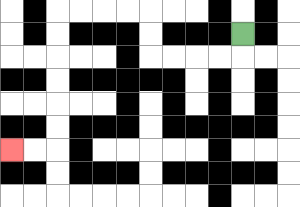{'start': '[10, 1]', 'end': '[0, 6]', 'path_directions': 'D,L,L,L,L,U,U,L,L,L,L,D,D,D,D,D,D,L,L', 'path_coordinates': '[[10, 1], [10, 2], [9, 2], [8, 2], [7, 2], [6, 2], [6, 1], [6, 0], [5, 0], [4, 0], [3, 0], [2, 0], [2, 1], [2, 2], [2, 3], [2, 4], [2, 5], [2, 6], [1, 6], [0, 6]]'}